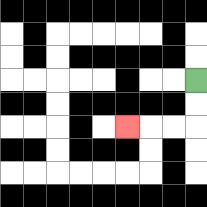{'start': '[8, 3]', 'end': '[5, 5]', 'path_directions': 'D,D,L,L,L', 'path_coordinates': '[[8, 3], [8, 4], [8, 5], [7, 5], [6, 5], [5, 5]]'}